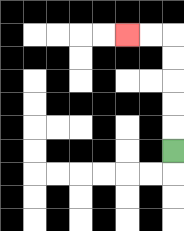{'start': '[7, 6]', 'end': '[5, 1]', 'path_directions': 'U,U,U,U,U,L,L', 'path_coordinates': '[[7, 6], [7, 5], [7, 4], [7, 3], [7, 2], [7, 1], [6, 1], [5, 1]]'}